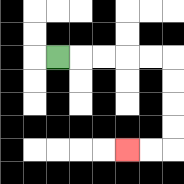{'start': '[2, 2]', 'end': '[5, 6]', 'path_directions': 'R,R,R,R,R,D,D,D,D,L,L', 'path_coordinates': '[[2, 2], [3, 2], [4, 2], [5, 2], [6, 2], [7, 2], [7, 3], [7, 4], [7, 5], [7, 6], [6, 6], [5, 6]]'}